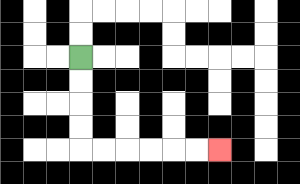{'start': '[3, 2]', 'end': '[9, 6]', 'path_directions': 'D,D,D,D,R,R,R,R,R,R', 'path_coordinates': '[[3, 2], [3, 3], [3, 4], [3, 5], [3, 6], [4, 6], [5, 6], [6, 6], [7, 6], [8, 6], [9, 6]]'}